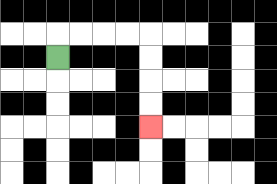{'start': '[2, 2]', 'end': '[6, 5]', 'path_directions': 'U,R,R,R,R,D,D,D,D', 'path_coordinates': '[[2, 2], [2, 1], [3, 1], [4, 1], [5, 1], [6, 1], [6, 2], [6, 3], [6, 4], [6, 5]]'}